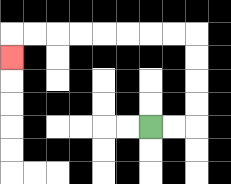{'start': '[6, 5]', 'end': '[0, 2]', 'path_directions': 'R,R,U,U,U,U,L,L,L,L,L,L,L,L,D', 'path_coordinates': '[[6, 5], [7, 5], [8, 5], [8, 4], [8, 3], [8, 2], [8, 1], [7, 1], [6, 1], [5, 1], [4, 1], [3, 1], [2, 1], [1, 1], [0, 1], [0, 2]]'}